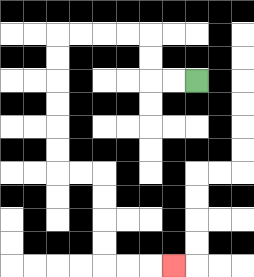{'start': '[8, 3]', 'end': '[7, 11]', 'path_directions': 'L,L,U,U,L,L,L,L,D,D,D,D,D,D,R,R,D,D,D,D,R,R,R', 'path_coordinates': '[[8, 3], [7, 3], [6, 3], [6, 2], [6, 1], [5, 1], [4, 1], [3, 1], [2, 1], [2, 2], [2, 3], [2, 4], [2, 5], [2, 6], [2, 7], [3, 7], [4, 7], [4, 8], [4, 9], [4, 10], [4, 11], [5, 11], [6, 11], [7, 11]]'}